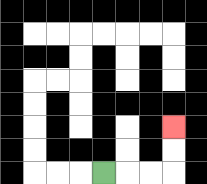{'start': '[4, 7]', 'end': '[7, 5]', 'path_directions': 'R,R,R,U,U', 'path_coordinates': '[[4, 7], [5, 7], [6, 7], [7, 7], [7, 6], [7, 5]]'}